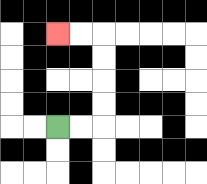{'start': '[2, 5]', 'end': '[2, 1]', 'path_directions': 'R,R,U,U,U,U,L,L', 'path_coordinates': '[[2, 5], [3, 5], [4, 5], [4, 4], [4, 3], [4, 2], [4, 1], [3, 1], [2, 1]]'}